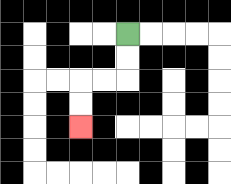{'start': '[5, 1]', 'end': '[3, 5]', 'path_directions': 'D,D,L,L,D,D', 'path_coordinates': '[[5, 1], [5, 2], [5, 3], [4, 3], [3, 3], [3, 4], [3, 5]]'}